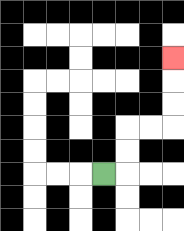{'start': '[4, 7]', 'end': '[7, 2]', 'path_directions': 'R,U,U,R,R,U,U,U', 'path_coordinates': '[[4, 7], [5, 7], [5, 6], [5, 5], [6, 5], [7, 5], [7, 4], [7, 3], [7, 2]]'}